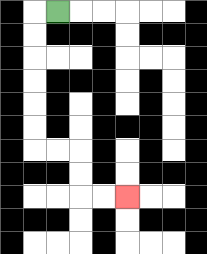{'start': '[2, 0]', 'end': '[5, 8]', 'path_directions': 'L,D,D,D,D,D,D,R,R,D,D,R,R', 'path_coordinates': '[[2, 0], [1, 0], [1, 1], [1, 2], [1, 3], [1, 4], [1, 5], [1, 6], [2, 6], [3, 6], [3, 7], [3, 8], [4, 8], [5, 8]]'}